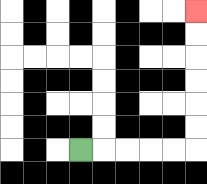{'start': '[3, 6]', 'end': '[8, 0]', 'path_directions': 'R,R,R,R,R,U,U,U,U,U,U', 'path_coordinates': '[[3, 6], [4, 6], [5, 6], [6, 6], [7, 6], [8, 6], [8, 5], [8, 4], [8, 3], [8, 2], [8, 1], [8, 0]]'}